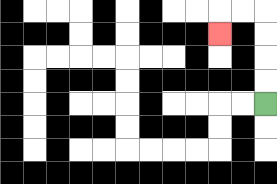{'start': '[11, 4]', 'end': '[9, 1]', 'path_directions': 'U,U,U,U,L,L,D', 'path_coordinates': '[[11, 4], [11, 3], [11, 2], [11, 1], [11, 0], [10, 0], [9, 0], [9, 1]]'}